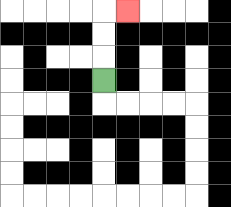{'start': '[4, 3]', 'end': '[5, 0]', 'path_directions': 'U,U,U,R', 'path_coordinates': '[[4, 3], [4, 2], [4, 1], [4, 0], [5, 0]]'}